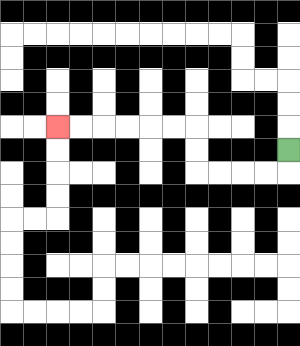{'start': '[12, 6]', 'end': '[2, 5]', 'path_directions': 'D,L,L,L,L,U,U,L,L,L,L,L,L', 'path_coordinates': '[[12, 6], [12, 7], [11, 7], [10, 7], [9, 7], [8, 7], [8, 6], [8, 5], [7, 5], [6, 5], [5, 5], [4, 5], [3, 5], [2, 5]]'}